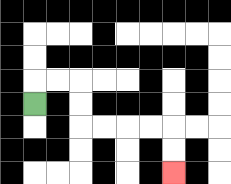{'start': '[1, 4]', 'end': '[7, 7]', 'path_directions': 'U,R,R,D,D,R,R,R,R,D,D', 'path_coordinates': '[[1, 4], [1, 3], [2, 3], [3, 3], [3, 4], [3, 5], [4, 5], [5, 5], [6, 5], [7, 5], [7, 6], [7, 7]]'}